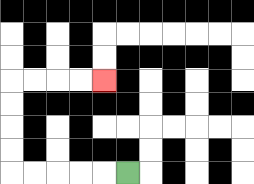{'start': '[5, 7]', 'end': '[4, 3]', 'path_directions': 'L,L,L,L,L,U,U,U,U,R,R,R,R', 'path_coordinates': '[[5, 7], [4, 7], [3, 7], [2, 7], [1, 7], [0, 7], [0, 6], [0, 5], [0, 4], [0, 3], [1, 3], [2, 3], [3, 3], [4, 3]]'}